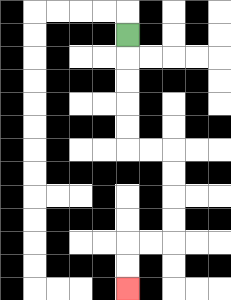{'start': '[5, 1]', 'end': '[5, 12]', 'path_directions': 'D,D,D,D,D,R,R,D,D,D,D,L,L,D,D', 'path_coordinates': '[[5, 1], [5, 2], [5, 3], [5, 4], [5, 5], [5, 6], [6, 6], [7, 6], [7, 7], [7, 8], [7, 9], [7, 10], [6, 10], [5, 10], [5, 11], [5, 12]]'}